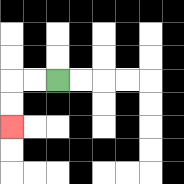{'start': '[2, 3]', 'end': '[0, 5]', 'path_directions': 'L,L,D,D', 'path_coordinates': '[[2, 3], [1, 3], [0, 3], [0, 4], [0, 5]]'}